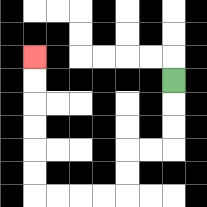{'start': '[7, 3]', 'end': '[1, 2]', 'path_directions': 'D,D,D,L,L,D,D,L,L,L,L,U,U,U,U,U,U', 'path_coordinates': '[[7, 3], [7, 4], [7, 5], [7, 6], [6, 6], [5, 6], [5, 7], [5, 8], [4, 8], [3, 8], [2, 8], [1, 8], [1, 7], [1, 6], [1, 5], [1, 4], [1, 3], [1, 2]]'}